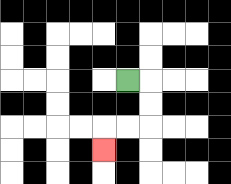{'start': '[5, 3]', 'end': '[4, 6]', 'path_directions': 'R,D,D,L,L,D', 'path_coordinates': '[[5, 3], [6, 3], [6, 4], [6, 5], [5, 5], [4, 5], [4, 6]]'}